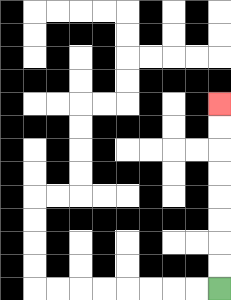{'start': '[9, 12]', 'end': '[9, 4]', 'path_directions': 'U,U,U,U,U,U,U,U', 'path_coordinates': '[[9, 12], [9, 11], [9, 10], [9, 9], [9, 8], [9, 7], [9, 6], [9, 5], [9, 4]]'}